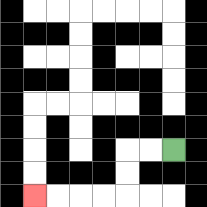{'start': '[7, 6]', 'end': '[1, 8]', 'path_directions': 'L,L,D,D,L,L,L,L', 'path_coordinates': '[[7, 6], [6, 6], [5, 6], [5, 7], [5, 8], [4, 8], [3, 8], [2, 8], [1, 8]]'}